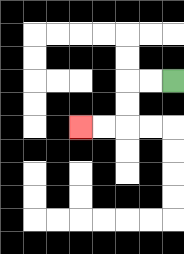{'start': '[7, 3]', 'end': '[3, 5]', 'path_directions': 'L,L,D,D,L,L', 'path_coordinates': '[[7, 3], [6, 3], [5, 3], [5, 4], [5, 5], [4, 5], [3, 5]]'}